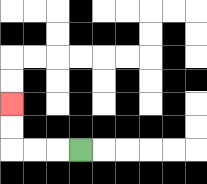{'start': '[3, 6]', 'end': '[0, 4]', 'path_directions': 'L,L,L,U,U', 'path_coordinates': '[[3, 6], [2, 6], [1, 6], [0, 6], [0, 5], [0, 4]]'}